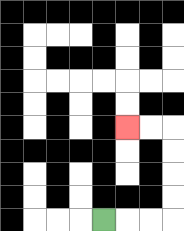{'start': '[4, 9]', 'end': '[5, 5]', 'path_directions': 'R,R,R,U,U,U,U,L,L', 'path_coordinates': '[[4, 9], [5, 9], [6, 9], [7, 9], [7, 8], [7, 7], [7, 6], [7, 5], [6, 5], [5, 5]]'}